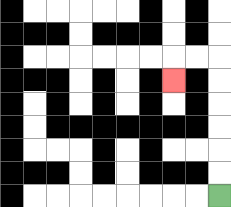{'start': '[9, 8]', 'end': '[7, 3]', 'path_directions': 'U,U,U,U,U,U,L,L,D', 'path_coordinates': '[[9, 8], [9, 7], [9, 6], [9, 5], [9, 4], [9, 3], [9, 2], [8, 2], [7, 2], [7, 3]]'}